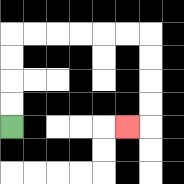{'start': '[0, 5]', 'end': '[5, 5]', 'path_directions': 'U,U,U,U,R,R,R,R,R,R,D,D,D,D,L', 'path_coordinates': '[[0, 5], [0, 4], [0, 3], [0, 2], [0, 1], [1, 1], [2, 1], [3, 1], [4, 1], [5, 1], [6, 1], [6, 2], [6, 3], [6, 4], [6, 5], [5, 5]]'}